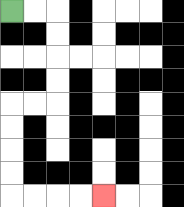{'start': '[0, 0]', 'end': '[4, 8]', 'path_directions': 'R,R,D,D,D,D,L,L,D,D,D,D,R,R,R,R', 'path_coordinates': '[[0, 0], [1, 0], [2, 0], [2, 1], [2, 2], [2, 3], [2, 4], [1, 4], [0, 4], [0, 5], [0, 6], [0, 7], [0, 8], [1, 8], [2, 8], [3, 8], [4, 8]]'}